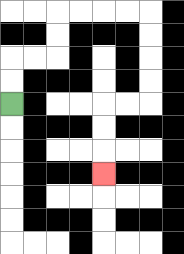{'start': '[0, 4]', 'end': '[4, 7]', 'path_directions': 'U,U,R,R,U,U,R,R,R,R,D,D,D,D,L,L,D,D,D', 'path_coordinates': '[[0, 4], [0, 3], [0, 2], [1, 2], [2, 2], [2, 1], [2, 0], [3, 0], [4, 0], [5, 0], [6, 0], [6, 1], [6, 2], [6, 3], [6, 4], [5, 4], [4, 4], [4, 5], [4, 6], [4, 7]]'}